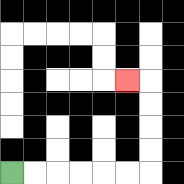{'start': '[0, 7]', 'end': '[5, 3]', 'path_directions': 'R,R,R,R,R,R,U,U,U,U,L', 'path_coordinates': '[[0, 7], [1, 7], [2, 7], [3, 7], [4, 7], [5, 7], [6, 7], [6, 6], [6, 5], [6, 4], [6, 3], [5, 3]]'}